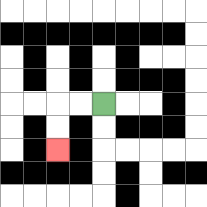{'start': '[4, 4]', 'end': '[2, 6]', 'path_directions': 'L,L,D,D', 'path_coordinates': '[[4, 4], [3, 4], [2, 4], [2, 5], [2, 6]]'}